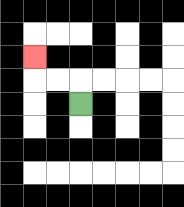{'start': '[3, 4]', 'end': '[1, 2]', 'path_directions': 'U,L,L,U', 'path_coordinates': '[[3, 4], [3, 3], [2, 3], [1, 3], [1, 2]]'}